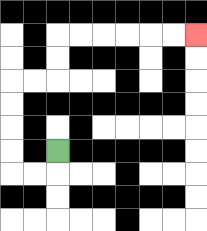{'start': '[2, 6]', 'end': '[8, 1]', 'path_directions': 'D,L,L,U,U,U,U,R,R,U,U,R,R,R,R,R,R', 'path_coordinates': '[[2, 6], [2, 7], [1, 7], [0, 7], [0, 6], [0, 5], [0, 4], [0, 3], [1, 3], [2, 3], [2, 2], [2, 1], [3, 1], [4, 1], [5, 1], [6, 1], [7, 1], [8, 1]]'}